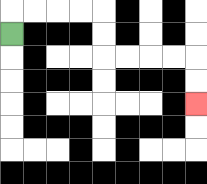{'start': '[0, 1]', 'end': '[8, 4]', 'path_directions': 'U,R,R,R,R,D,D,R,R,R,R,D,D', 'path_coordinates': '[[0, 1], [0, 0], [1, 0], [2, 0], [3, 0], [4, 0], [4, 1], [4, 2], [5, 2], [6, 2], [7, 2], [8, 2], [8, 3], [8, 4]]'}